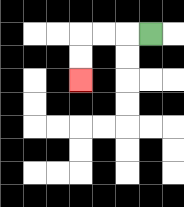{'start': '[6, 1]', 'end': '[3, 3]', 'path_directions': 'L,L,L,D,D', 'path_coordinates': '[[6, 1], [5, 1], [4, 1], [3, 1], [3, 2], [3, 3]]'}